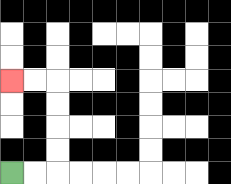{'start': '[0, 7]', 'end': '[0, 3]', 'path_directions': 'R,R,U,U,U,U,L,L', 'path_coordinates': '[[0, 7], [1, 7], [2, 7], [2, 6], [2, 5], [2, 4], [2, 3], [1, 3], [0, 3]]'}